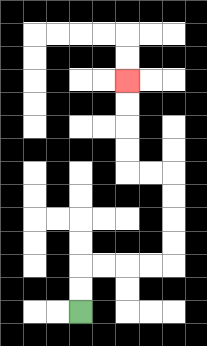{'start': '[3, 13]', 'end': '[5, 3]', 'path_directions': 'U,U,R,R,R,R,U,U,U,U,L,L,U,U,U,U', 'path_coordinates': '[[3, 13], [3, 12], [3, 11], [4, 11], [5, 11], [6, 11], [7, 11], [7, 10], [7, 9], [7, 8], [7, 7], [6, 7], [5, 7], [5, 6], [5, 5], [5, 4], [5, 3]]'}